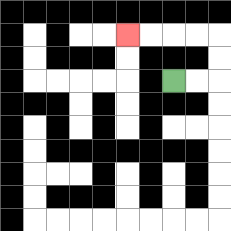{'start': '[7, 3]', 'end': '[5, 1]', 'path_directions': 'R,R,U,U,L,L,L,L', 'path_coordinates': '[[7, 3], [8, 3], [9, 3], [9, 2], [9, 1], [8, 1], [7, 1], [6, 1], [5, 1]]'}